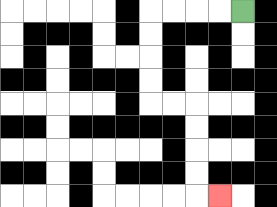{'start': '[10, 0]', 'end': '[9, 8]', 'path_directions': 'L,L,L,L,D,D,D,D,R,R,D,D,D,D,R', 'path_coordinates': '[[10, 0], [9, 0], [8, 0], [7, 0], [6, 0], [6, 1], [6, 2], [6, 3], [6, 4], [7, 4], [8, 4], [8, 5], [8, 6], [8, 7], [8, 8], [9, 8]]'}